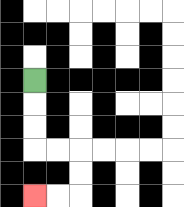{'start': '[1, 3]', 'end': '[1, 8]', 'path_directions': 'D,D,D,R,R,D,D,L,L', 'path_coordinates': '[[1, 3], [1, 4], [1, 5], [1, 6], [2, 6], [3, 6], [3, 7], [3, 8], [2, 8], [1, 8]]'}